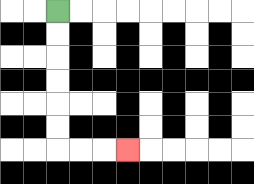{'start': '[2, 0]', 'end': '[5, 6]', 'path_directions': 'D,D,D,D,D,D,R,R,R', 'path_coordinates': '[[2, 0], [2, 1], [2, 2], [2, 3], [2, 4], [2, 5], [2, 6], [3, 6], [4, 6], [5, 6]]'}